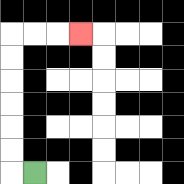{'start': '[1, 7]', 'end': '[3, 1]', 'path_directions': 'L,U,U,U,U,U,U,R,R,R', 'path_coordinates': '[[1, 7], [0, 7], [0, 6], [0, 5], [0, 4], [0, 3], [0, 2], [0, 1], [1, 1], [2, 1], [3, 1]]'}